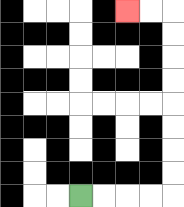{'start': '[3, 8]', 'end': '[5, 0]', 'path_directions': 'R,R,R,R,U,U,U,U,U,U,U,U,L,L', 'path_coordinates': '[[3, 8], [4, 8], [5, 8], [6, 8], [7, 8], [7, 7], [7, 6], [7, 5], [7, 4], [7, 3], [7, 2], [7, 1], [7, 0], [6, 0], [5, 0]]'}